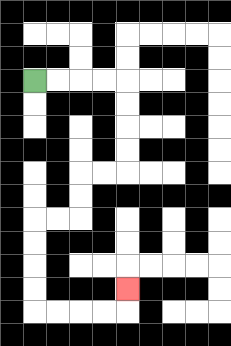{'start': '[1, 3]', 'end': '[5, 12]', 'path_directions': 'R,R,R,R,D,D,D,D,L,L,D,D,L,L,D,D,D,D,R,R,R,R,U', 'path_coordinates': '[[1, 3], [2, 3], [3, 3], [4, 3], [5, 3], [5, 4], [5, 5], [5, 6], [5, 7], [4, 7], [3, 7], [3, 8], [3, 9], [2, 9], [1, 9], [1, 10], [1, 11], [1, 12], [1, 13], [2, 13], [3, 13], [4, 13], [5, 13], [5, 12]]'}